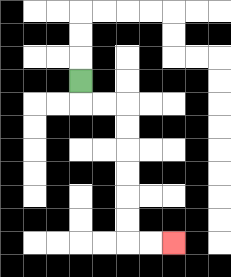{'start': '[3, 3]', 'end': '[7, 10]', 'path_directions': 'D,R,R,D,D,D,D,D,D,R,R', 'path_coordinates': '[[3, 3], [3, 4], [4, 4], [5, 4], [5, 5], [5, 6], [5, 7], [5, 8], [5, 9], [5, 10], [6, 10], [7, 10]]'}